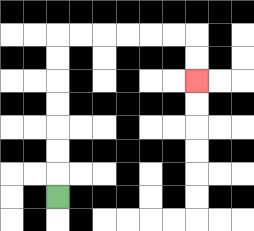{'start': '[2, 8]', 'end': '[8, 3]', 'path_directions': 'U,U,U,U,U,U,U,R,R,R,R,R,R,D,D', 'path_coordinates': '[[2, 8], [2, 7], [2, 6], [2, 5], [2, 4], [2, 3], [2, 2], [2, 1], [3, 1], [4, 1], [5, 1], [6, 1], [7, 1], [8, 1], [8, 2], [8, 3]]'}